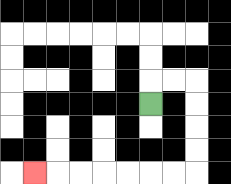{'start': '[6, 4]', 'end': '[1, 7]', 'path_directions': 'U,R,R,D,D,D,D,L,L,L,L,L,L,L', 'path_coordinates': '[[6, 4], [6, 3], [7, 3], [8, 3], [8, 4], [8, 5], [8, 6], [8, 7], [7, 7], [6, 7], [5, 7], [4, 7], [3, 7], [2, 7], [1, 7]]'}